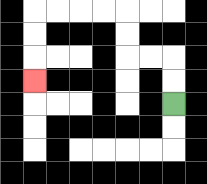{'start': '[7, 4]', 'end': '[1, 3]', 'path_directions': 'U,U,L,L,U,U,L,L,L,L,D,D,D', 'path_coordinates': '[[7, 4], [7, 3], [7, 2], [6, 2], [5, 2], [5, 1], [5, 0], [4, 0], [3, 0], [2, 0], [1, 0], [1, 1], [1, 2], [1, 3]]'}